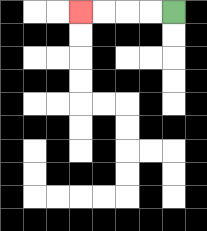{'start': '[7, 0]', 'end': '[3, 0]', 'path_directions': 'L,L,L,L', 'path_coordinates': '[[7, 0], [6, 0], [5, 0], [4, 0], [3, 0]]'}